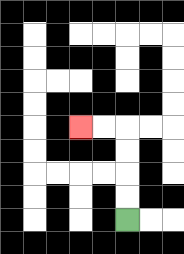{'start': '[5, 9]', 'end': '[3, 5]', 'path_directions': 'U,U,U,U,L,L', 'path_coordinates': '[[5, 9], [5, 8], [5, 7], [5, 6], [5, 5], [4, 5], [3, 5]]'}